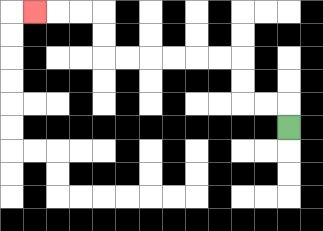{'start': '[12, 5]', 'end': '[1, 0]', 'path_directions': 'U,L,L,U,U,L,L,L,L,L,L,U,U,L,L,L', 'path_coordinates': '[[12, 5], [12, 4], [11, 4], [10, 4], [10, 3], [10, 2], [9, 2], [8, 2], [7, 2], [6, 2], [5, 2], [4, 2], [4, 1], [4, 0], [3, 0], [2, 0], [1, 0]]'}